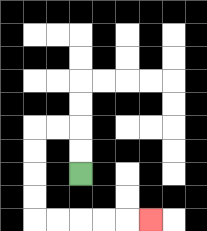{'start': '[3, 7]', 'end': '[6, 9]', 'path_directions': 'U,U,L,L,D,D,D,D,R,R,R,R,R', 'path_coordinates': '[[3, 7], [3, 6], [3, 5], [2, 5], [1, 5], [1, 6], [1, 7], [1, 8], [1, 9], [2, 9], [3, 9], [4, 9], [5, 9], [6, 9]]'}